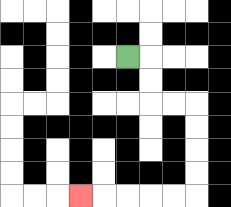{'start': '[5, 2]', 'end': '[3, 8]', 'path_directions': 'R,D,D,R,R,D,D,D,D,L,L,L,L,L', 'path_coordinates': '[[5, 2], [6, 2], [6, 3], [6, 4], [7, 4], [8, 4], [8, 5], [8, 6], [8, 7], [8, 8], [7, 8], [6, 8], [5, 8], [4, 8], [3, 8]]'}